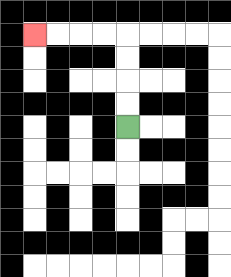{'start': '[5, 5]', 'end': '[1, 1]', 'path_directions': 'U,U,U,U,L,L,L,L', 'path_coordinates': '[[5, 5], [5, 4], [5, 3], [5, 2], [5, 1], [4, 1], [3, 1], [2, 1], [1, 1]]'}